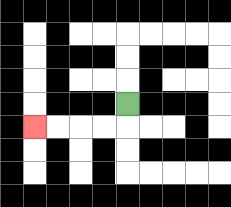{'start': '[5, 4]', 'end': '[1, 5]', 'path_directions': 'D,L,L,L,L', 'path_coordinates': '[[5, 4], [5, 5], [4, 5], [3, 5], [2, 5], [1, 5]]'}